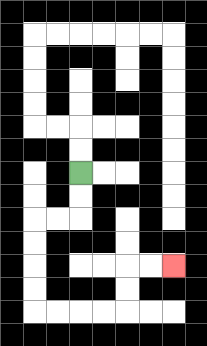{'start': '[3, 7]', 'end': '[7, 11]', 'path_directions': 'D,D,L,L,D,D,D,D,R,R,R,R,U,U,R,R', 'path_coordinates': '[[3, 7], [3, 8], [3, 9], [2, 9], [1, 9], [1, 10], [1, 11], [1, 12], [1, 13], [2, 13], [3, 13], [4, 13], [5, 13], [5, 12], [5, 11], [6, 11], [7, 11]]'}